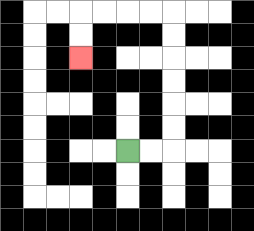{'start': '[5, 6]', 'end': '[3, 2]', 'path_directions': 'R,R,U,U,U,U,U,U,L,L,L,L,D,D', 'path_coordinates': '[[5, 6], [6, 6], [7, 6], [7, 5], [7, 4], [7, 3], [7, 2], [7, 1], [7, 0], [6, 0], [5, 0], [4, 0], [3, 0], [3, 1], [3, 2]]'}